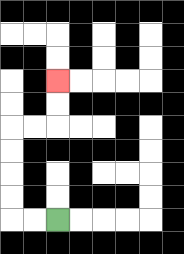{'start': '[2, 9]', 'end': '[2, 3]', 'path_directions': 'L,L,U,U,U,U,R,R,U,U', 'path_coordinates': '[[2, 9], [1, 9], [0, 9], [0, 8], [0, 7], [0, 6], [0, 5], [1, 5], [2, 5], [2, 4], [2, 3]]'}